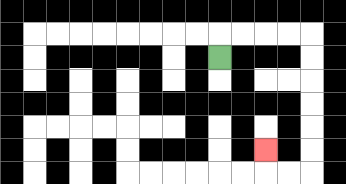{'start': '[9, 2]', 'end': '[11, 6]', 'path_directions': 'U,R,R,R,R,D,D,D,D,D,D,L,L,U', 'path_coordinates': '[[9, 2], [9, 1], [10, 1], [11, 1], [12, 1], [13, 1], [13, 2], [13, 3], [13, 4], [13, 5], [13, 6], [13, 7], [12, 7], [11, 7], [11, 6]]'}